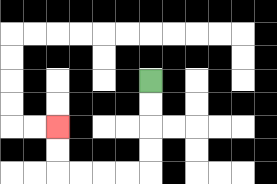{'start': '[6, 3]', 'end': '[2, 5]', 'path_directions': 'D,D,D,D,L,L,L,L,U,U', 'path_coordinates': '[[6, 3], [6, 4], [6, 5], [6, 6], [6, 7], [5, 7], [4, 7], [3, 7], [2, 7], [2, 6], [2, 5]]'}